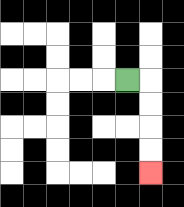{'start': '[5, 3]', 'end': '[6, 7]', 'path_directions': 'R,D,D,D,D', 'path_coordinates': '[[5, 3], [6, 3], [6, 4], [6, 5], [6, 6], [6, 7]]'}